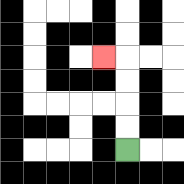{'start': '[5, 6]', 'end': '[4, 2]', 'path_directions': 'U,U,U,U,L', 'path_coordinates': '[[5, 6], [5, 5], [5, 4], [5, 3], [5, 2], [4, 2]]'}